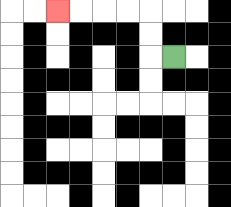{'start': '[7, 2]', 'end': '[2, 0]', 'path_directions': 'L,U,U,L,L,L,L', 'path_coordinates': '[[7, 2], [6, 2], [6, 1], [6, 0], [5, 0], [4, 0], [3, 0], [2, 0]]'}